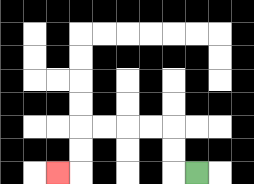{'start': '[8, 7]', 'end': '[2, 7]', 'path_directions': 'L,U,U,L,L,L,L,D,D,L', 'path_coordinates': '[[8, 7], [7, 7], [7, 6], [7, 5], [6, 5], [5, 5], [4, 5], [3, 5], [3, 6], [3, 7], [2, 7]]'}